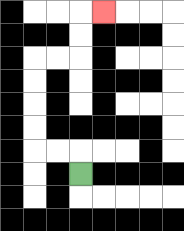{'start': '[3, 7]', 'end': '[4, 0]', 'path_directions': 'U,L,L,U,U,U,U,R,R,U,U,R', 'path_coordinates': '[[3, 7], [3, 6], [2, 6], [1, 6], [1, 5], [1, 4], [1, 3], [1, 2], [2, 2], [3, 2], [3, 1], [3, 0], [4, 0]]'}